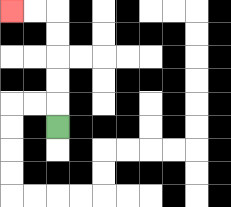{'start': '[2, 5]', 'end': '[0, 0]', 'path_directions': 'U,U,U,U,U,L,L', 'path_coordinates': '[[2, 5], [2, 4], [2, 3], [2, 2], [2, 1], [2, 0], [1, 0], [0, 0]]'}